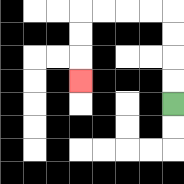{'start': '[7, 4]', 'end': '[3, 3]', 'path_directions': 'U,U,U,U,L,L,L,L,D,D,D', 'path_coordinates': '[[7, 4], [7, 3], [7, 2], [7, 1], [7, 0], [6, 0], [5, 0], [4, 0], [3, 0], [3, 1], [3, 2], [3, 3]]'}